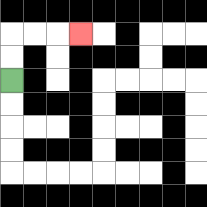{'start': '[0, 3]', 'end': '[3, 1]', 'path_directions': 'U,U,R,R,R', 'path_coordinates': '[[0, 3], [0, 2], [0, 1], [1, 1], [2, 1], [3, 1]]'}